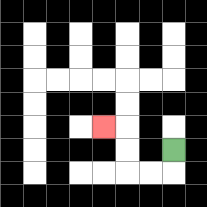{'start': '[7, 6]', 'end': '[4, 5]', 'path_directions': 'D,L,L,U,U,L', 'path_coordinates': '[[7, 6], [7, 7], [6, 7], [5, 7], [5, 6], [5, 5], [4, 5]]'}